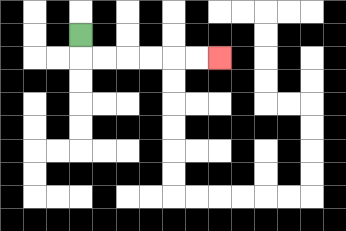{'start': '[3, 1]', 'end': '[9, 2]', 'path_directions': 'D,R,R,R,R,R,R', 'path_coordinates': '[[3, 1], [3, 2], [4, 2], [5, 2], [6, 2], [7, 2], [8, 2], [9, 2]]'}